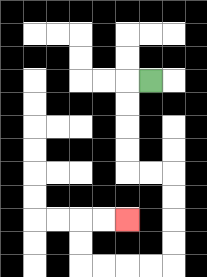{'start': '[6, 3]', 'end': '[5, 9]', 'path_directions': 'L,D,D,D,D,R,R,D,D,D,D,L,L,L,L,U,U,R,R', 'path_coordinates': '[[6, 3], [5, 3], [5, 4], [5, 5], [5, 6], [5, 7], [6, 7], [7, 7], [7, 8], [7, 9], [7, 10], [7, 11], [6, 11], [5, 11], [4, 11], [3, 11], [3, 10], [3, 9], [4, 9], [5, 9]]'}